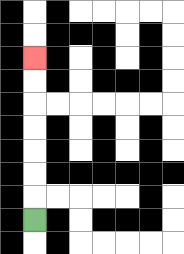{'start': '[1, 9]', 'end': '[1, 2]', 'path_directions': 'U,U,U,U,U,U,U', 'path_coordinates': '[[1, 9], [1, 8], [1, 7], [1, 6], [1, 5], [1, 4], [1, 3], [1, 2]]'}